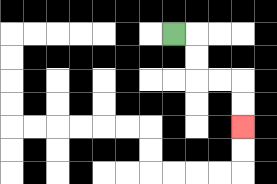{'start': '[7, 1]', 'end': '[10, 5]', 'path_directions': 'R,D,D,R,R,D,D', 'path_coordinates': '[[7, 1], [8, 1], [8, 2], [8, 3], [9, 3], [10, 3], [10, 4], [10, 5]]'}